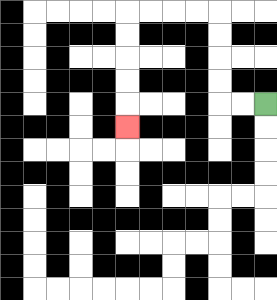{'start': '[11, 4]', 'end': '[5, 5]', 'path_directions': 'L,L,U,U,U,U,L,L,L,L,D,D,D,D,D', 'path_coordinates': '[[11, 4], [10, 4], [9, 4], [9, 3], [9, 2], [9, 1], [9, 0], [8, 0], [7, 0], [6, 0], [5, 0], [5, 1], [5, 2], [5, 3], [5, 4], [5, 5]]'}